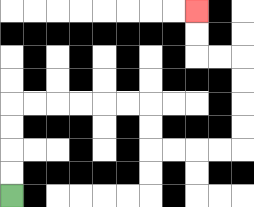{'start': '[0, 8]', 'end': '[8, 0]', 'path_directions': 'U,U,U,U,R,R,R,R,R,R,D,D,R,R,R,R,U,U,U,U,L,L,U,U', 'path_coordinates': '[[0, 8], [0, 7], [0, 6], [0, 5], [0, 4], [1, 4], [2, 4], [3, 4], [4, 4], [5, 4], [6, 4], [6, 5], [6, 6], [7, 6], [8, 6], [9, 6], [10, 6], [10, 5], [10, 4], [10, 3], [10, 2], [9, 2], [8, 2], [8, 1], [8, 0]]'}